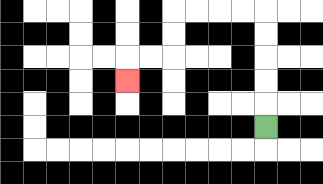{'start': '[11, 5]', 'end': '[5, 3]', 'path_directions': 'U,U,U,U,U,L,L,L,L,D,D,L,L,D', 'path_coordinates': '[[11, 5], [11, 4], [11, 3], [11, 2], [11, 1], [11, 0], [10, 0], [9, 0], [8, 0], [7, 0], [7, 1], [7, 2], [6, 2], [5, 2], [5, 3]]'}